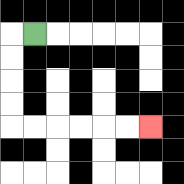{'start': '[1, 1]', 'end': '[6, 5]', 'path_directions': 'L,D,D,D,D,R,R,R,R,R,R', 'path_coordinates': '[[1, 1], [0, 1], [0, 2], [0, 3], [0, 4], [0, 5], [1, 5], [2, 5], [3, 5], [4, 5], [5, 5], [6, 5]]'}